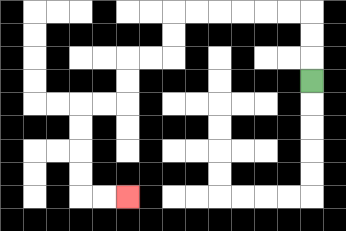{'start': '[13, 3]', 'end': '[5, 8]', 'path_directions': 'U,U,U,L,L,L,L,L,L,D,D,L,L,D,D,L,L,D,D,D,D,R,R', 'path_coordinates': '[[13, 3], [13, 2], [13, 1], [13, 0], [12, 0], [11, 0], [10, 0], [9, 0], [8, 0], [7, 0], [7, 1], [7, 2], [6, 2], [5, 2], [5, 3], [5, 4], [4, 4], [3, 4], [3, 5], [3, 6], [3, 7], [3, 8], [4, 8], [5, 8]]'}